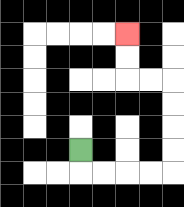{'start': '[3, 6]', 'end': '[5, 1]', 'path_directions': 'D,R,R,R,R,U,U,U,U,L,L,U,U', 'path_coordinates': '[[3, 6], [3, 7], [4, 7], [5, 7], [6, 7], [7, 7], [7, 6], [7, 5], [7, 4], [7, 3], [6, 3], [5, 3], [5, 2], [5, 1]]'}